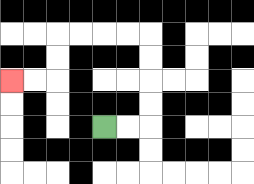{'start': '[4, 5]', 'end': '[0, 3]', 'path_directions': 'R,R,U,U,U,U,L,L,L,L,D,D,L,L', 'path_coordinates': '[[4, 5], [5, 5], [6, 5], [6, 4], [6, 3], [6, 2], [6, 1], [5, 1], [4, 1], [3, 1], [2, 1], [2, 2], [2, 3], [1, 3], [0, 3]]'}